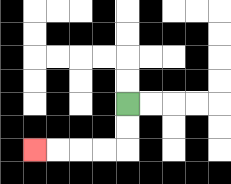{'start': '[5, 4]', 'end': '[1, 6]', 'path_directions': 'D,D,L,L,L,L', 'path_coordinates': '[[5, 4], [5, 5], [5, 6], [4, 6], [3, 6], [2, 6], [1, 6]]'}